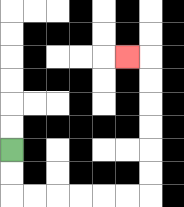{'start': '[0, 6]', 'end': '[5, 2]', 'path_directions': 'D,D,R,R,R,R,R,R,U,U,U,U,U,U,L', 'path_coordinates': '[[0, 6], [0, 7], [0, 8], [1, 8], [2, 8], [3, 8], [4, 8], [5, 8], [6, 8], [6, 7], [6, 6], [6, 5], [6, 4], [6, 3], [6, 2], [5, 2]]'}